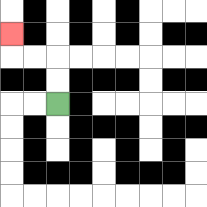{'start': '[2, 4]', 'end': '[0, 1]', 'path_directions': 'U,U,L,L,U', 'path_coordinates': '[[2, 4], [2, 3], [2, 2], [1, 2], [0, 2], [0, 1]]'}